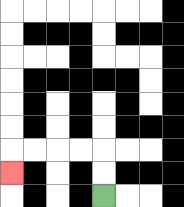{'start': '[4, 8]', 'end': '[0, 7]', 'path_directions': 'U,U,L,L,L,L,D', 'path_coordinates': '[[4, 8], [4, 7], [4, 6], [3, 6], [2, 6], [1, 6], [0, 6], [0, 7]]'}